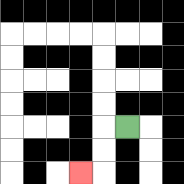{'start': '[5, 5]', 'end': '[3, 7]', 'path_directions': 'L,D,D,L', 'path_coordinates': '[[5, 5], [4, 5], [4, 6], [4, 7], [3, 7]]'}